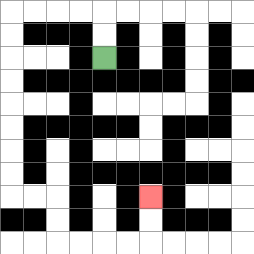{'start': '[4, 2]', 'end': '[6, 8]', 'path_directions': 'U,U,L,L,L,L,D,D,D,D,D,D,D,D,R,R,D,D,R,R,R,R,U,U', 'path_coordinates': '[[4, 2], [4, 1], [4, 0], [3, 0], [2, 0], [1, 0], [0, 0], [0, 1], [0, 2], [0, 3], [0, 4], [0, 5], [0, 6], [0, 7], [0, 8], [1, 8], [2, 8], [2, 9], [2, 10], [3, 10], [4, 10], [5, 10], [6, 10], [6, 9], [6, 8]]'}